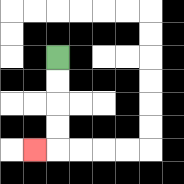{'start': '[2, 2]', 'end': '[1, 6]', 'path_directions': 'D,D,D,D,L', 'path_coordinates': '[[2, 2], [2, 3], [2, 4], [2, 5], [2, 6], [1, 6]]'}